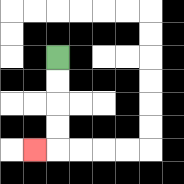{'start': '[2, 2]', 'end': '[1, 6]', 'path_directions': 'D,D,D,D,L', 'path_coordinates': '[[2, 2], [2, 3], [2, 4], [2, 5], [2, 6], [1, 6]]'}